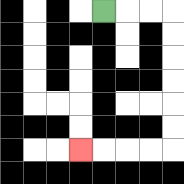{'start': '[4, 0]', 'end': '[3, 6]', 'path_directions': 'R,R,R,D,D,D,D,D,D,L,L,L,L', 'path_coordinates': '[[4, 0], [5, 0], [6, 0], [7, 0], [7, 1], [7, 2], [7, 3], [7, 4], [7, 5], [7, 6], [6, 6], [5, 6], [4, 6], [3, 6]]'}